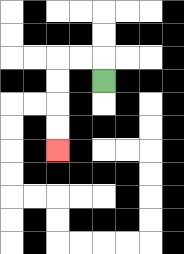{'start': '[4, 3]', 'end': '[2, 6]', 'path_directions': 'U,L,L,D,D,D,D', 'path_coordinates': '[[4, 3], [4, 2], [3, 2], [2, 2], [2, 3], [2, 4], [2, 5], [2, 6]]'}